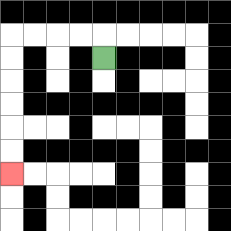{'start': '[4, 2]', 'end': '[0, 7]', 'path_directions': 'U,L,L,L,L,D,D,D,D,D,D', 'path_coordinates': '[[4, 2], [4, 1], [3, 1], [2, 1], [1, 1], [0, 1], [0, 2], [0, 3], [0, 4], [0, 5], [0, 6], [0, 7]]'}